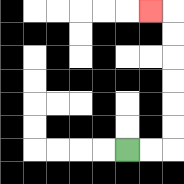{'start': '[5, 6]', 'end': '[6, 0]', 'path_directions': 'R,R,U,U,U,U,U,U,L', 'path_coordinates': '[[5, 6], [6, 6], [7, 6], [7, 5], [7, 4], [7, 3], [7, 2], [7, 1], [7, 0], [6, 0]]'}